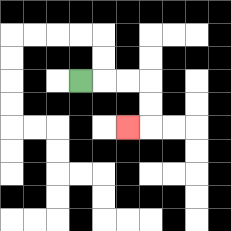{'start': '[3, 3]', 'end': '[5, 5]', 'path_directions': 'R,R,R,D,D,L', 'path_coordinates': '[[3, 3], [4, 3], [5, 3], [6, 3], [6, 4], [6, 5], [5, 5]]'}